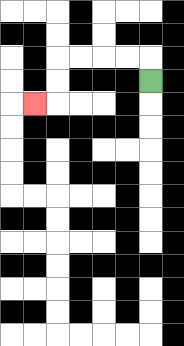{'start': '[6, 3]', 'end': '[1, 4]', 'path_directions': 'U,L,L,L,L,D,D,L', 'path_coordinates': '[[6, 3], [6, 2], [5, 2], [4, 2], [3, 2], [2, 2], [2, 3], [2, 4], [1, 4]]'}